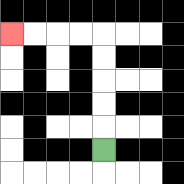{'start': '[4, 6]', 'end': '[0, 1]', 'path_directions': 'U,U,U,U,U,L,L,L,L', 'path_coordinates': '[[4, 6], [4, 5], [4, 4], [4, 3], [4, 2], [4, 1], [3, 1], [2, 1], [1, 1], [0, 1]]'}